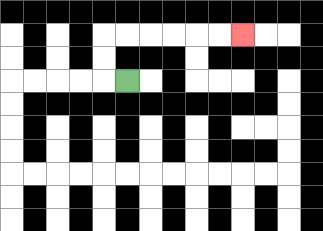{'start': '[5, 3]', 'end': '[10, 1]', 'path_directions': 'L,U,U,R,R,R,R,R,R', 'path_coordinates': '[[5, 3], [4, 3], [4, 2], [4, 1], [5, 1], [6, 1], [7, 1], [8, 1], [9, 1], [10, 1]]'}